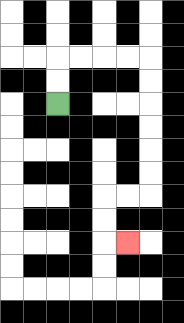{'start': '[2, 4]', 'end': '[5, 10]', 'path_directions': 'U,U,R,R,R,R,D,D,D,D,D,D,L,L,D,D,R', 'path_coordinates': '[[2, 4], [2, 3], [2, 2], [3, 2], [4, 2], [5, 2], [6, 2], [6, 3], [6, 4], [6, 5], [6, 6], [6, 7], [6, 8], [5, 8], [4, 8], [4, 9], [4, 10], [5, 10]]'}